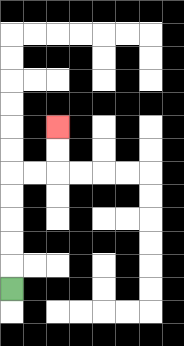{'start': '[0, 12]', 'end': '[2, 5]', 'path_directions': 'U,U,U,U,U,R,R,U,U', 'path_coordinates': '[[0, 12], [0, 11], [0, 10], [0, 9], [0, 8], [0, 7], [1, 7], [2, 7], [2, 6], [2, 5]]'}